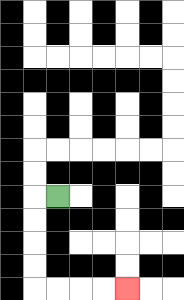{'start': '[2, 8]', 'end': '[5, 12]', 'path_directions': 'L,D,D,D,D,R,R,R,R', 'path_coordinates': '[[2, 8], [1, 8], [1, 9], [1, 10], [1, 11], [1, 12], [2, 12], [3, 12], [4, 12], [5, 12]]'}